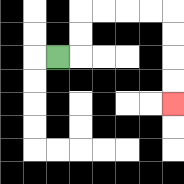{'start': '[2, 2]', 'end': '[7, 4]', 'path_directions': 'R,U,U,R,R,R,R,D,D,D,D', 'path_coordinates': '[[2, 2], [3, 2], [3, 1], [3, 0], [4, 0], [5, 0], [6, 0], [7, 0], [7, 1], [7, 2], [7, 3], [7, 4]]'}